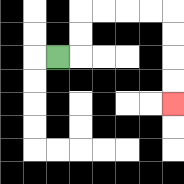{'start': '[2, 2]', 'end': '[7, 4]', 'path_directions': 'R,U,U,R,R,R,R,D,D,D,D', 'path_coordinates': '[[2, 2], [3, 2], [3, 1], [3, 0], [4, 0], [5, 0], [6, 0], [7, 0], [7, 1], [7, 2], [7, 3], [7, 4]]'}